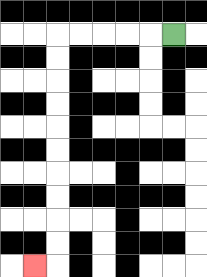{'start': '[7, 1]', 'end': '[1, 11]', 'path_directions': 'L,L,L,L,L,D,D,D,D,D,D,D,D,D,D,L', 'path_coordinates': '[[7, 1], [6, 1], [5, 1], [4, 1], [3, 1], [2, 1], [2, 2], [2, 3], [2, 4], [2, 5], [2, 6], [2, 7], [2, 8], [2, 9], [2, 10], [2, 11], [1, 11]]'}